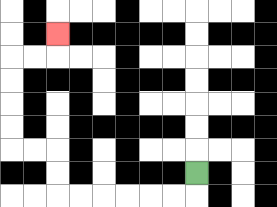{'start': '[8, 7]', 'end': '[2, 1]', 'path_directions': 'D,L,L,L,L,L,L,U,U,L,L,U,U,U,U,R,R,U', 'path_coordinates': '[[8, 7], [8, 8], [7, 8], [6, 8], [5, 8], [4, 8], [3, 8], [2, 8], [2, 7], [2, 6], [1, 6], [0, 6], [0, 5], [0, 4], [0, 3], [0, 2], [1, 2], [2, 2], [2, 1]]'}